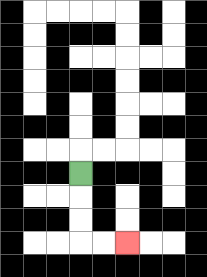{'start': '[3, 7]', 'end': '[5, 10]', 'path_directions': 'D,D,D,R,R', 'path_coordinates': '[[3, 7], [3, 8], [3, 9], [3, 10], [4, 10], [5, 10]]'}